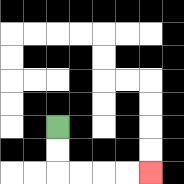{'start': '[2, 5]', 'end': '[6, 7]', 'path_directions': 'D,D,R,R,R,R', 'path_coordinates': '[[2, 5], [2, 6], [2, 7], [3, 7], [4, 7], [5, 7], [6, 7]]'}